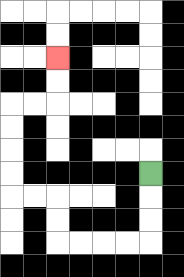{'start': '[6, 7]', 'end': '[2, 2]', 'path_directions': 'D,D,D,L,L,L,L,U,U,L,L,U,U,U,U,R,R,U,U', 'path_coordinates': '[[6, 7], [6, 8], [6, 9], [6, 10], [5, 10], [4, 10], [3, 10], [2, 10], [2, 9], [2, 8], [1, 8], [0, 8], [0, 7], [0, 6], [0, 5], [0, 4], [1, 4], [2, 4], [2, 3], [2, 2]]'}